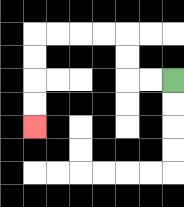{'start': '[7, 3]', 'end': '[1, 5]', 'path_directions': 'L,L,U,U,L,L,L,L,D,D,D,D', 'path_coordinates': '[[7, 3], [6, 3], [5, 3], [5, 2], [5, 1], [4, 1], [3, 1], [2, 1], [1, 1], [1, 2], [1, 3], [1, 4], [1, 5]]'}